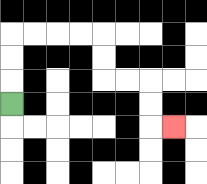{'start': '[0, 4]', 'end': '[7, 5]', 'path_directions': 'U,U,U,R,R,R,R,D,D,R,R,D,D,R', 'path_coordinates': '[[0, 4], [0, 3], [0, 2], [0, 1], [1, 1], [2, 1], [3, 1], [4, 1], [4, 2], [4, 3], [5, 3], [6, 3], [6, 4], [6, 5], [7, 5]]'}